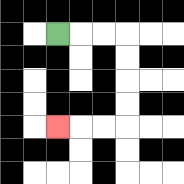{'start': '[2, 1]', 'end': '[2, 5]', 'path_directions': 'R,R,R,D,D,D,D,L,L,L', 'path_coordinates': '[[2, 1], [3, 1], [4, 1], [5, 1], [5, 2], [5, 3], [5, 4], [5, 5], [4, 5], [3, 5], [2, 5]]'}